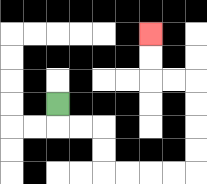{'start': '[2, 4]', 'end': '[6, 1]', 'path_directions': 'D,R,R,D,D,R,R,R,R,U,U,U,U,L,L,U,U', 'path_coordinates': '[[2, 4], [2, 5], [3, 5], [4, 5], [4, 6], [4, 7], [5, 7], [6, 7], [7, 7], [8, 7], [8, 6], [8, 5], [8, 4], [8, 3], [7, 3], [6, 3], [6, 2], [6, 1]]'}